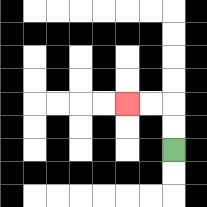{'start': '[7, 6]', 'end': '[5, 4]', 'path_directions': 'U,U,L,L', 'path_coordinates': '[[7, 6], [7, 5], [7, 4], [6, 4], [5, 4]]'}